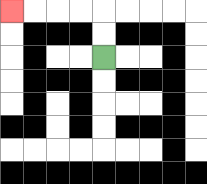{'start': '[4, 2]', 'end': '[0, 0]', 'path_directions': 'U,U,L,L,L,L', 'path_coordinates': '[[4, 2], [4, 1], [4, 0], [3, 0], [2, 0], [1, 0], [0, 0]]'}